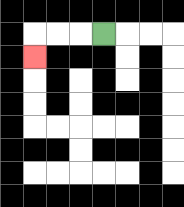{'start': '[4, 1]', 'end': '[1, 2]', 'path_directions': 'L,L,L,D', 'path_coordinates': '[[4, 1], [3, 1], [2, 1], [1, 1], [1, 2]]'}